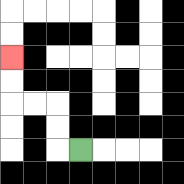{'start': '[3, 6]', 'end': '[0, 2]', 'path_directions': 'L,U,U,L,L,U,U', 'path_coordinates': '[[3, 6], [2, 6], [2, 5], [2, 4], [1, 4], [0, 4], [0, 3], [0, 2]]'}